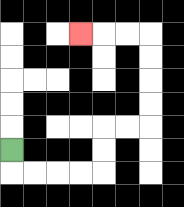{'start': '[0, 6]', 'end': '[3, 1]', 'path_directions': 'D,R,R,R,R,U,U,R,R,U,U,U,U,L,L,L', 'path_coordinates': '[[0, 6], [0, 7], [1, 7], [2, 7], [3, 7], [4, 7], [4, 6], [4, 5], [5, 5], [6, 5], [6, 4], [6, 3], [6, 2], [6, 1], [5, 1], [4, 1], [3, 1]]'}